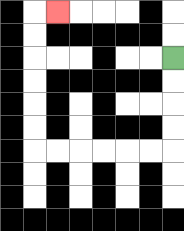{'start': '[7, 2]', 'end': '[2, 0]', 'path_directions': 'D,D,D,D,L,L,L,L,L,L,U,U,U,U,U,U,R', 'path_coordinates': '[[7, 2], [7, 3], [7, 4], [7, 5], [7, 6], [6, 6], [5, 6], [4, 6], [3, 6], [2, 6], [1, 6], [1, 5], [1, 4], [1, 3], [1, 2], [1, 1], [1, 0], [2, 0]]'}